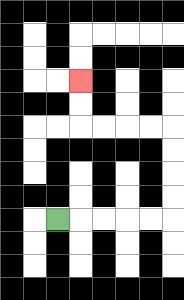{'start': '[2, 9]', 'end': '[3, 3]', 'path_directions': 'R,R,R,R,R,U,U,U,U,L,L,L,L,U,U', 'path_coordinates': '[[2, 9], [3, 9], [4, 9], [5, 9], [6, 9], [7, 9], [7, 8], [7, 7], [7, 6], [7, 5], [6, 5], [5, 5], [4, 5], [3, 5], [3, 4], [3, 3]]'}